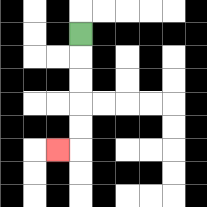{'start': '[3, 1]', 'end': '[2, 6]', 'path_directions': 'D,D,D,D,D,L', 'path_coordinates': '[[3, 1], [3, 2], [3, 3], [3, 4], [3, 5], [3, 6], [2, 6]]'}